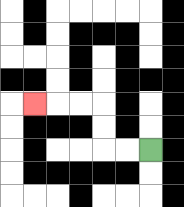{'start': '[6, 6]', 'end': '[1, 4]', 'path_directions': 'L,L,U,U,L,L,L', 'path_coordinates': '[[6, 6], [5, 6], [4, 6], [4, 5], [4, 4], [3, 4], [2, 4], [1, 4]]'}